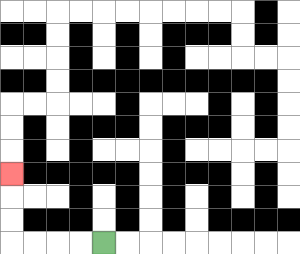{'start': '[4, 10]', 'end': '[0, 7]', 'path_directions': 'L,L,L,L,U,U,U', 'path_coordinates': '[[4, 10], [3, 10], [2, 10], [1, 10], [0, 10], [0, 9], [0, 8], [0, 7]]'}